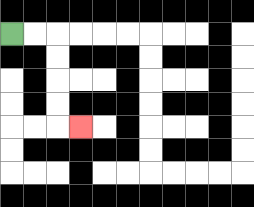{'start': '[0, 1]', 'end': '[3, 5]', 'path_directions': 'R,R,D,D,D,D,R', 'path_coordinates': '[[0, 1], [1, 1], [2, 1], [2, 2], [2, 3], [2, 4], [2, 5], [3, 5]]'}